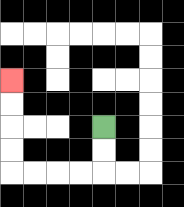{'start': '[4, 5]', 'end': '[0, 3]', 'path_directions': 'D,D,L,L,L,L,U,U,U,U', 'path_coordinates': '[[4, 5], [4, 6], [4, 7], [3, 7], [2, 7], [1, 7], [0, 7], [0, 6], [0, 5], [0, 4], [0, 3]]'}